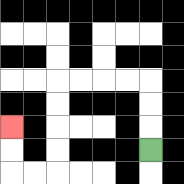{'start': '[6, 6]', 'end': '[0, 5]', 'path_directions': 'U,U,U,L,L,L,L,D,D,D,D,L,L,U,U', 'path_coordinates': '[[6, 6], [6, 5], [6, 4], [6, 3], [5, 3], [4, 3], [3, 3], [2, 3], [2, 4], [2, 5], [2, 6], [2, 7], [1, 7], [0, 7], [0, 6], [0, 5]]'}